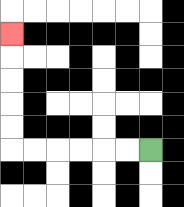{'start': '[6, 6]', 'end': '[0, 1]', 'path_directions': 'L,L,L,L,L,L,U,U,U,U,U', 'path_coordinates': '[[6, 6], [5, 6], [4, 6], [3, 6], [2, 6], [1, 6], [0, 6], [0, 5], [0, 4], [0, 3], [0, 2], [0, 1]]'}